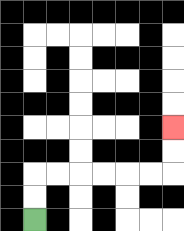{'start': '[1, 9]', 'end': '[7, 5]', 'path_directions': 'U,U,R,R,R,R,R,R,U,U', 'path_coordinates': '[[1, 9], [1, 8], [1, 7], [2, 7], [3, 7], [4, 7], [5, 7], [6, 7], [7, 7], [7, 6], [7, 5]]'}